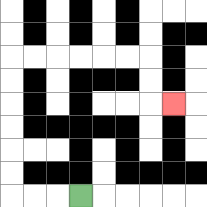{'start': '[3, 8]', 'end': '[7, 4]', 'path_directions': 'L,L,L,U,U,U,U,U,U,R,R,R,R,R,R,D,D,R', 'path_coordinates': '[[3, 8], [2, 8], [1, 8], [0, 8], [0, 7], [0, 6], [0, 5], [0, 4], [0, 3], [0, 2], [1, 2], [2, 2], [3, 2], [4, 2], [5, 2], [6, 2], [6, 3], [6, 4], [7, 4]]'}